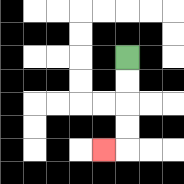{'start': '[5, 2]', 'end': '[4, 6]', 'path_directions': 'D,D,D,D,L', 'path_coordinates': '[[5, 2], [5, 3], [5, 4], [5, 5], [5, 6], [4, 6]]'}